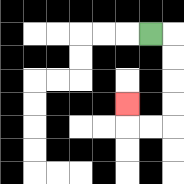{'start': '[6, 1]', 'end': '[5, 4]', 'path_directions': 'R,D,D,D,D,L,L,U', 'path_coordinates': '[[6, 1], [7, 1], [7, 2], [7, 3], [7, 4], [7, 5], [6, 5], [5, 5], [5, 4]]'}